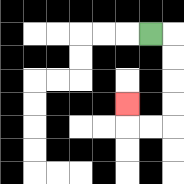{'start': '[6, 1]', 'end': '[5, 4]', 'path_directions': 'R,D,D,D,D,L,L,U', 'path_coordinates': '[[6, 1], [7, 1], [7, 2], [7, 3], [7, 4], [7, 5], [6, 5], [5, 5], [5, 4]]'}